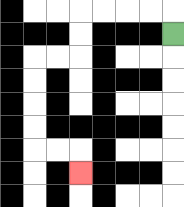{'start': '[7, 1]', 'end': '[3, 7]', 'path_directions': 'U,L,L,L,L,D,D,L,L,D,D,D,D,R,R,D', 'path_coordinates': '[[7, 1], [7, 0], [6, 0], [5, 0], [4, 0], [3, 0], [3, 1], [3, 2], [2, 2], [1, 2], [1, 3], [1, 4], [1, 5], [1, 6], [2, 6], [3, 6], [3, 7]]'}